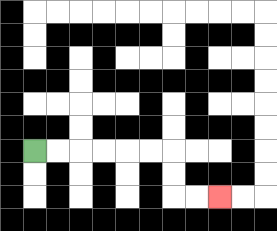{'start': '[1, 6]', 'end': '[9, 8]', 'path_directions': 'R,R,R,R,R,R,D,D,R,R', 'path_coordinates': '[[1, 6], [2, 6], [3, 6], [4, 6], [5, 6], [6, 6], [7, 6], [7, 7], [7, 8], [8, 8], [9, 8]]'}